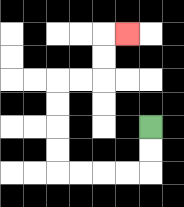{'start': '[6, 5]', 'end': '[5, 1]', 'path_directions': 'D,D,L,L,L,L,U,U,U,U,R,R,U,U,R', 'path_coordinates': '[[6, 5], [6, 6], [6, 7], [5, 7], [4, 7], [3, 7], [2, 7], [2, 6], [2, 5], [2, 4], [2, 3], [3, 3], [4, 3], [4, 2], [4, 1], [5, 1]]'}